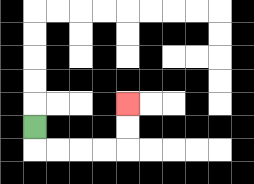{'start': '[1, 5]', 'end': '[5, 4]', 'path_directions': 'D,R,R,R,R,U,U', 'path_coordinates': '[[1, 5], [1, 6], [2, 6], [3, 6], [4, 6], [5, 6], [5, 5], [5, 4]]'}